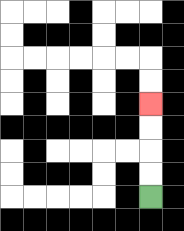{'start': '[6, 8]', 'end': '[6, 4]', 'path_directions': 'U,U,U,U', 'path_coordinates': '[[6, 8], [6, 7], [6, 6], [6, 5], [6, 4]]'}